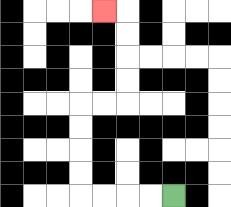{'start': '[7, 8]', 'end': '[4, 0]', 'path_directions': 'L,L,L,L,U,U,U,U,R,R,U,U,U,U,L', 'path_coordinates': '[[7, 8], [6, 8], [5, 8], [4, 8], [3, 8], [3, 7], [3, 6], [3, 5], [3, 4], [4, 4], [5, 4], [5, 3], [5, 2], [5, 1], [5, 0], [4, 0]]'}